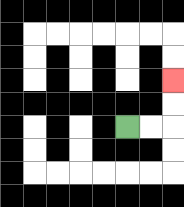{'start': '[5, 5]', 'end': '[7, 3]', 'path_directions': 'R,R,U,U', 'path_coordinates': '[[5, 5], [6, 5], [7, 5], [7, 4], [7, 3]]'}